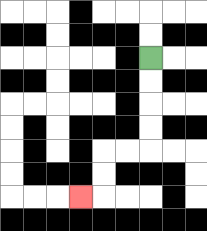{'start': '[6, 2]', 'end': '[3, 8]', 'path_directions': 'D,D,D,D,L,L,D,D,L', 'path_coordinates': '[[6, 2], [6, 3], [6, 4], [6, 5], [6, 6], [5, 6], [4, 6], [4, 7], [4, 8], [3, 8]]'}